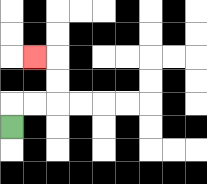{'start': '[0, 5]', 'end': '[1, 2]', 'path_directions': 'U,R,R,U,U,L', 'path_coordinates': '[[0, 5], [0, 4], [1, 4], [2, 4], [2, 3], [2, 2], [1, 2]]'}